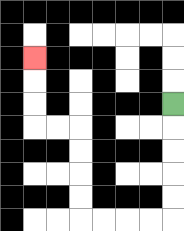{'start': '[7, 4]', 'end': '[1, 2]', 'path_directions': 'D,D,D,D,D,L,L,L,L,U,U,U,U,L,L,U,U,U', 'path_coordinates': '[[7, 4], [7, 5], [7, 6], [7, 7], [7, 8], [7, 9], [6, 9], [5, 9], [4, 9], [3, 9], [3, 8], [3, 7], [3, 6], [3, 5], [2, 5], [1, 5], [1, 4], [1, 3], [1, 2]]'}